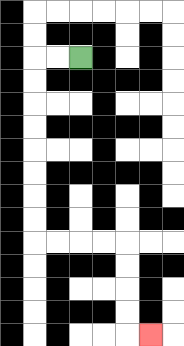{'start': '[3, 2]', 'end': '[6, 14]', 'path_directions': 'L,L,D,D,D,D,D,D,D,D,R,R,R,R,D,D,D,D,R', 'path_coordinates': '[[3, 2], [2, 2], [1, 2], [1, 3], [1, 4], [1, 5], [1, 6], [1, 7], [1, 8], [1, 9], [1, 10], [2, 10], [3, 10], [4, 10], [5, 10], [5, 11], [5, 12], [5, 13], [5, 14], [6, 14]]'}